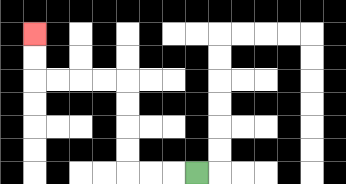{'start': '[8, 7]', 'end': '[1, 1]', 'path_directions': 'L,L,L,U,U,U,U,L,L,L,L,U,U', 'path_coordinates': '[[8, 7], [7, 7], [6, 7], [5, 7], [5, 6], [5, 5], [5, 4], [5, 3], [4, 3], [3, 3], [2, 3], [1, 3], [1, 2], [1, 1]]'}